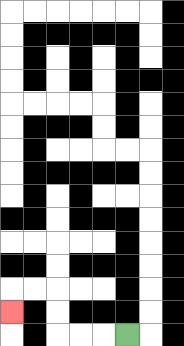{'start': '[5, 14]', 'end': '[0, 13]', 'path_directions': 'L,L,L,U,U,L,L,D', 'path_coordinates': '[[5, 14], [4, 14], [3, 14], [2, 14], [2, 13], [2, 12], [1, 12], [0, 12], [0, 13]]'}